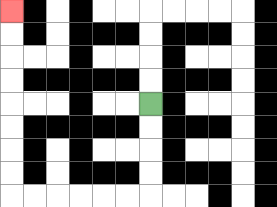{'start': '[6, 4]', 'end': '[0, 0]', 'path_directions': 'D,D,D,D,L,L,L,L,L,L,U,U,U,U,U,U,U,U', 'path_coordinates': '[[6, 4], [6, 5], [6, 6], [6, 7], [6, 8], [5, 8], [4, 8], [3, 8], [2, 8], [1, 8], [0, 8], [0, 7], [0, 6], [0, 5], [0, 4], [0, 3], [0, 2], [0, 1], [0, 0]]'}